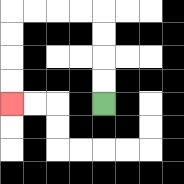{'start': '[4, 4]', 'end': '[0, 4]', 'path_directions': 'U,U,U,U,L,L,L,L,D,D,D,D', 'path_coordinates': '[[4, 4], [4, 3], [4, 2], [4, 1], [4, 0], [3, 0], [2, 0], [1, 0], [0, 0], [0, 1], [0, 2], [0, 3], [0, 4]]'}